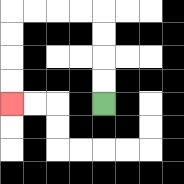{'start': '[4, 4]', 'end': '[0, 4]', 'path_directions': 'U,U,U,U,L,L,L,L,D,D,D,D', 'path_coordinates': '[[4, 4], [4, 3], [4, 2], [4, 1], [4, 0], [3, 0], [2, 0], [1, 0], [0, 0], [0, 1], [0, 2], [0, 3], [0, 4]]'}